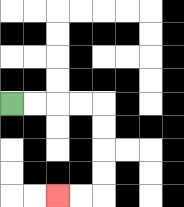{'start': '[0, 4]', 'end': '[2, 8]', 'path_directions': 'R,R,R,R,D,D,D,D,L,L', 'path_coordinates': '[[0, 4], [1, 4], [2, 4], [3, 4], [4, 4], [4, 5], [4, 6], [4, 7], [4, 8], [3, 8], [2, 8]]'}